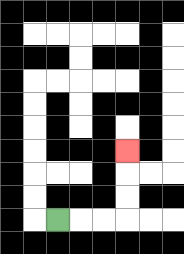{'start': '[2, 9]', 'end': '[5, 6]', 'path_directions': 'R,R,R,U,U,U', 'path_coordinates': '[[2, 9], [3, 9], [4, 9], [5, 9], [5, 8], [5, 7], [5, 6]]'}